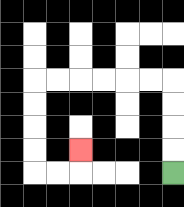{'start': '[7, 7]', 'end': '[3, 6]', 'path_directions': 'U,U,U,U,L,L,L,L,L,L,D,D,D,D,R,R,U', 'path_coordinates': '[[7, 7], [7, 6], [7, 5], [7, 4], [7, 3], [6, 3], [5, 3], [4, 3], [3, 3], [2, 3], [1, 3], [1, 4], [1, 5], [1, 6], [1, 7], [2, 7], [3, 7], [3, 6]]'}